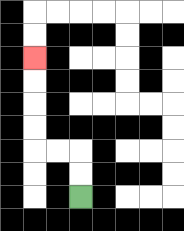{'start': '[3, 8]', 'end': '[1, 2]', 'path_directions': 'U,U,L,L,U,U,U,U', 'path_coordinates': '[[3, 8], [3, 7], [3, 6], [2, 6], [1, 6], [1, 5], [1, 4], [1, 3], [1, 2]]'}